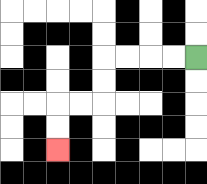{'start': '[8, 2]', 'end': '[2, 6]', 'path_directions': 'L,L,L,L,D,D,L,L,D,D', 'path_coordinates': '[[8, 2], [7, 2], [6, 2], [5, 2], [4, 2], [4, 3], [4, 4], [3, 4], [2, 4], [2, 5], [2, 6]]'}